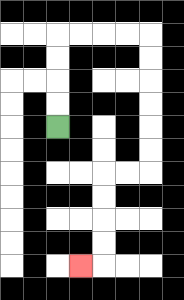{'start': '[2, 5]', 'end': '[3, 11]', 'path_directions': 'U,U,U,U,R,R,R,R,D,D,D,D,D,D,L,L,D,D,D,D,L', 'path_coordinates': '[[2, 5], [2, 4], [2, 3], [2, 2], [2, 1], [3, 1], [4, 1], [5, 1], [6, 1], [6, 2], [6, 3], [6, 4], [6, 5], [6, 6], [6, 7], [5, 7], [4, 7], [4, 8], [4, 9], [4, 10], [4, 11], [3, 11]]'}